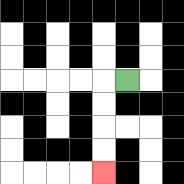{'start': '[5, 3]', 'end': '[4, 7]', 'path_directions': 'L,D,D,D,D', 'path_coordinates': '[[5, 3], [4, 3], [4, 4], [4, 5], [4, 6], [4, 7]]'}